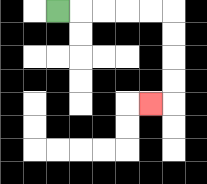{'start': '[2, 0]', 'end': '[6, 4]', 'path_directions': 'R,R,R,R,R,D,D,D,D,L', 'path_coordinates': '[[2, 0], [3, 0], [4, 0], [5, 0], [6, 0], [7, 0], [7, 1], [7, 2], [7, 3], [7, 4], [6, 4]]'}